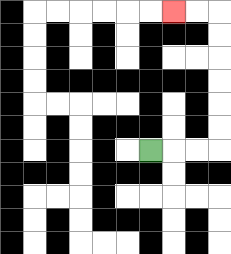{'start': '[6, 6]', 'end': '[7, 0]', 'path_directions': 'R,R,R,U,U,U,U,U,U,L,L', 'path_coordinates': '[[6, 6], [7, 6], [8, 6], [9, 6], [9, 5], [9, 4], [9, 3], [9, 2], [9, 1], [9, 0], [8, 0], [7, 0]]'}